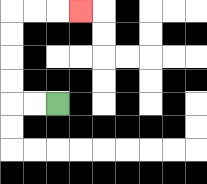{'start': '[2, 4]', 'end': '[3, 0]', 'path_directions': 'L,L,U,U,U,U,R,R,R', 'path_coordinates': '[[2, 4], [1, 4], [0, 4], [0, 3], [0, 2], [0, 1], [0, 0], [1, 0], [2, 0], [3, 0]]'}